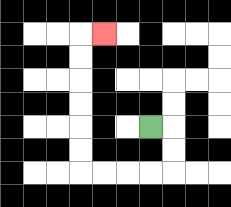{'start': '[6, 5]', 'end': '[4, 1]', 'path_directions': 'R,D,D,L,L,L,L,U,U,U,U,U,U,R', 'path_coordinates': '[[6, 5], [7, 5], [7, 6], [7, 7], [6, 7], [5, 7], [4, 7], [3, 7], [3, 6], [3, 5], [3, 4], [3, 3], [3, 2], [3, 1], [4, 1]]'}